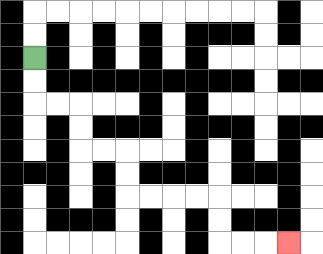{'start': '[1, 2]', 'end': '[12, 10]', 'path_directions': 'D,D,R,R,D,D,R,R,D,D,R,R,R,R,D,D,R,R,R', 'path_coordinates': '[[1, 2], [1, 3], [1, 4], [2, 4], [3, 4], [3, 5], [3, 6], [4, 6], [5, 6], [5, 7], [5, 8], [6, 8], [7, 8], [8, 8], [9, 8], [9, 9], [9, 10], [10, 10], [11, 10], [12, 10]]'}